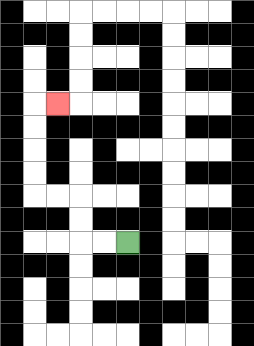{'start': '[5, 10]', 'end': '[2, 4]', 'path_directions': 'L,L,U,U,L,L,U,U,U,U,R', 'path_coordinates': '[[5, 10], [4, 10], [3, 10], [3, 9], [3, 8], [2, 8], [1, 8], [1, 7], [1, 6], [1, 5], [1, 4], [2, 4]]'}